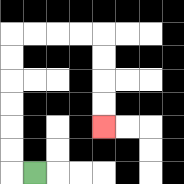{'start': '[1, 7]', 'end': '[4, 5]', 'path_directions': 'L,U,U,U,U,U,U,R,R,R,R,D,D,D,D', 'path_coordinates': '[[1, 7], [0, 7], [0, 6], [0, 5], [0, 4], [0, 3], [0, 2], [0, 1], [1, 1], [2, 1], [3, 1], [4, 1], [4, 2], [4, 3], [4, 4], [4, 5]]'}